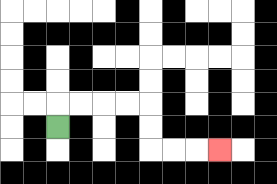{'start': '[2, 5]', 'end': '[9, 6]', 'path_directions': 'U,R,R,R,R,D,D,R,R,R', 'path_coordinates': '[[2, 5], [2, 4], [3, 4], [4, 4], [5, 4], [6, 4], [6, 5], [6, 6], [7, 6], [8, 6], [9, 6]]'}